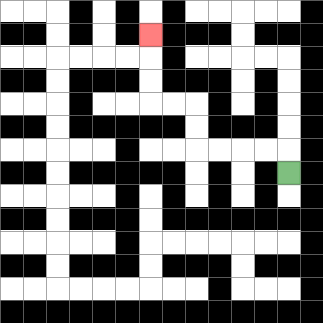{'start': '[12, 7]', 'end': '[6, 1]', 'path_directions': 'U,L,L,L,L,U,U,L,L,U,U,U', 'path_coordinates': '[[12, 7], [12, 6], [11, 6], [10, 6], [9, 6], [8, 6], [8, 5], [8, 4], [7, 4], [6, 4], [6, 3], [6, 2], [6, 1]]'}